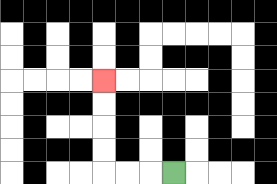{'start': '[7, 7]', 'end': '[4, 3]', 'path_directions': 'L,L,L,U,U,U,U', 'path_coordinates': '[[7, 7], [6, 7], [5, 7], [4, 7], [4, 6], [4, 5], [4, 4], [4, 3]]'}